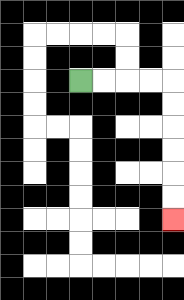{'start': '[3, 3]', 'end': '[7, 9]', 'path_directions': 'R,R,R,R,D,D,D,D,D,D', 'path_coordinates': '[[3, 3], [4, 3], [5, 3], [6, 3], [7, 3], [7, 4], [7, 5], [7, 6], [7, 7], [7, 8], [7, 9]]'}